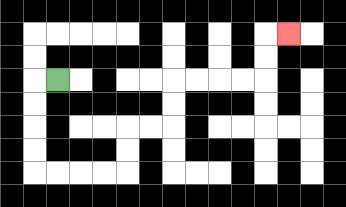{'start': '[2, 3]', 'end': '[12, 1]', 'path_directions': 'L,D,D,D,D,R,R,R,R,U,U,R,R,U,U,R,R,R,R,U,U,R', 'path_coordinates': '[[2, 3], [1, 3], [1, 4], [1, 5], [1, 6], [1, 7], [2, 7], [3, 7], [4, 7], [5, 7], [5, 6], [5, 5], [6, 5], [7, 5], [7, 4], [7, 3], [8, 3], [9, 3], [10, 3], [11, 3], [11, 2], [11, 1], [12, 1]]'}